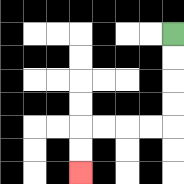{'start': '[7, 1]', 'end': '[3, 7]', 'path_directions': 'D,D,D,D,L,L,L,L,D,D', 'path_coordinates': '[[7, 1], [7, 2], [7, 3], [7, 4], [7, 5], [6, 5], [5, 5], [4, 5], [3, 5], [3, 6], [3, 7]]'}